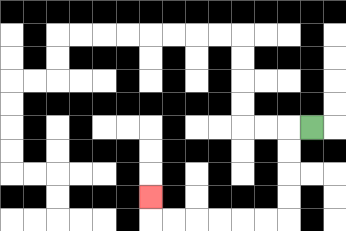{'start': '[13, 5]', 'end': '[6, 8]', 'path_directions': 'L,D,D,D,D,L,L,L,L,L,L,U', 'path_coordinates': '[[13, 5], [12, 5], [12, 6], [12, 7], [12, 8], [12, 9], [11, 9], [10, 9], [9, 9], [8, 9], [7, 9], [6, 9], [6, 8]]'}